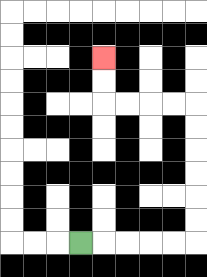{'start': '[3, 10]', 'end': '[4, 2]', 'path_directions': 'R,R,R,R,R,U,U,U,U,U,U,L,L,L,L,U,U', 'path_coordinates': '[[3, 10], [4, 10], [5, 10], [6, 10], [7, 10], [8, 10], [8, 9], [8, 8], [8, 7], [8, 6], [8, 5], [8, 4], [7, 4], [6, 4], [5, 4], [4, 4], [4, 3], [4, 2]]'}